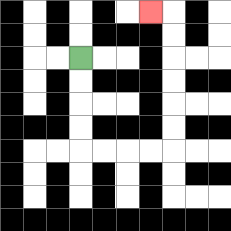{'start': '[3, 2]', 'end': '[6, 0]', 'path_directions': 'D,D,D,D,R,R,R,R,U,U,U,U,U,U,L', 'path_coordinates': '[[3, 2], [3, 3], [3, 4], [3, 5], [3, 6], [4, 6], [5, 6], [6, 6], [7, 6], [7, 5], [7, 4], [7, 3], [7, 2], [7, 1], [7, 0], [6, 0]]'}